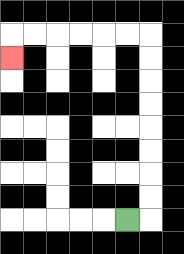{'start': '[5, 9]', 'end': '[0, 2]', 'path_directions': 'R,U,U,U,U,U,U,U,U,L,L,L,L,L,L,D', 'path_coordinates': '[[5, 9], [6, 9], [6, 8], [6, 7], [6, 6], [6, 5], [6, 4], [6, 3], [6, 2], [6, 1], [5, 1], [4, 1], [3, 1], [2, 1], [1, 1], [0, 1], [0, 2]]'}